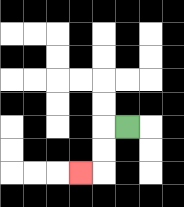{'start': '[5, 5]', 'end': '[3, 7]', 'path_directions': 'L,D,D,L', 'path_coordinates': '[[5, 5], [4, 5], [4, 6], [4, 7], [3, 7]]'}